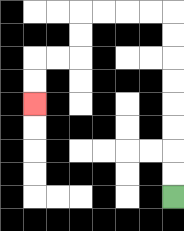{'start': '[7, 8]', 'end': '[1, 4]', 'path_directions': 'U,U,U,U,U,U,U,U,L,L,L,L,D,D,L,L,D,D', 'path_coordinates': '[[7, 8], [7, 7], [7, 6], [7, 5], [7, 4], [7, 3], [7, 2], [7, 1], [7, 0], [6, 0], [5, 0], [4, 0], [3, 0], [3, 1], [3, 2], [2, 2], [1, 2], [1, 3], [1, 4]]'}